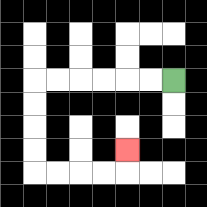{'start': '[7, 3]', 'end': '[5, 6]', 'path_directions': 'L,L,L,L,L,L,D,D,D,D,R,R,R,R,U', 'path_coordinates': '[[7, 3], [6, 3], [5, 3], [4, 3], [3, 3], [2, 3], [1, 3], [1, 4], [1, 5], [1, 6], [1, 7], [2, 7], [3, 7], [4, 7], [5, 7], [5, 6]]'}